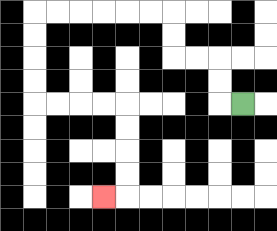{'start': '[10, 4]', 'end': '[4, 8]', 'path_directions': 'L,U,U,L,L,U,U,L,L,L,L,L,L,D,D,D,D,R,R,R,R,D,D,D,D,L', 'path_coordinates': '[[10, 4], [9, 4], [9, 3], [9, 2], [8, 2], [7, 2], [7, 1], [7, 0], [6, 0], [5, 0], [4, 0], [3, 0], [2, 0], [1, 0], [1, 1], [1, 2], [1, 3], [1, 4], [2, 4], [3, 4], [4, 4], [5, 4], [5, 5], [5, 6], [5, 7], [5, 8], [4, 8]]'}